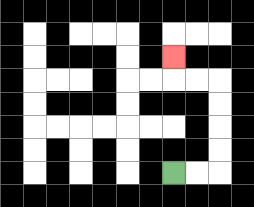{'start': '[7, 7]', 'end': '[7, 2]', 'path_directions': 'R,R,U,U,U,U,L,L,U', 'path_coordinates': '[[7, 7], [8, 7], [9, 7], [9, 6], [9, 5], [9, 4], [9, 3], [8, 3], [7, 3], [7, 2]]'}